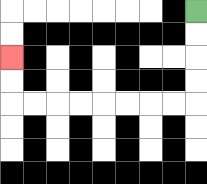{'start': '[8, 0]', 'end': '[0, 2]', 'path_directions': 'D,D,D,D,L,L,L,L,L,L,L,L,U,U', 'path_coordinates': '[[8, 0], [8, 1], [8, 2], [8, 3], [8, 4], [7, 4], [6, 4], [5, 4], [4, 4], [3, 4], [2, 4], [1, 4], [0, 4], [0, 3], [0, 2]]'}